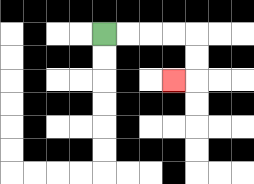{'start': '[4, 1]', 'end': '[7, 3]', 'path_directions': 'R,R,R,R,D,D,L', 'path_coordinates': '[[4, 1], [5, 1], [6, 1], [7, 1], [8, 1], [8, 2], [8, 3], [7, 3]]'}